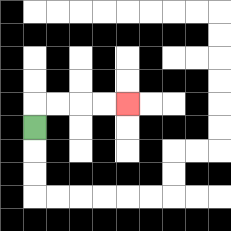{'start': '[1, 5]', 'end': '[5, 4]', 'path_directions': 'U,R,R,R,R', 'path_coordinates': '[[1, 5], [1, 4], [2, 4], [3, 4], [4, 4], [5, 4]]'}